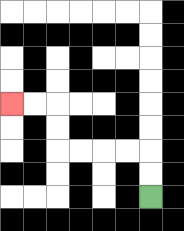{'start': '[6, 8]', 'end': '[0, 4]', 'path_directions': 'U,U,L,L,L,L,U,U,L,L', 'path_coordinates': '[[6, 8], [6, 7], [6, 6], [5, 6], [4, 6], [3, 6], [2, 6], [2, 5], [2, 4], [1, 4], [0, 4]]'}